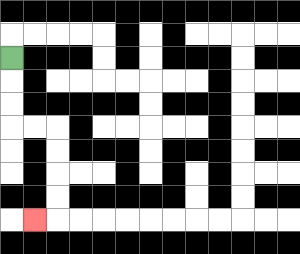{'start': '[0, 2]', 'end': '[1, 9]', 'path_directions': 'D,D,D,R,R,D,D,D,D,L', 'path_coordinates': '[[0, 2], [0, 3], [0, 4], [0, 5], [1, 5], [2, 5], [2, 6], [2, 7], [2, 8], [2, 9], [1, 9]]'}